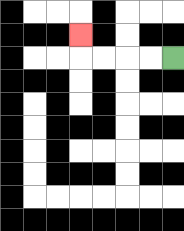{'start': '[7, 2]', 'end': '[3, 1]', 'path_directions': 'L,L,L,L,U', 'path_coordinates': '[[7, 2], [6, 2], [5, 2], [4, 2], [3, 2], [3, 1]]'}